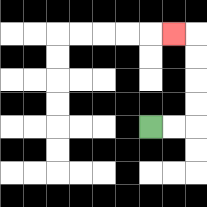{'start': '[6, 5]', 'end': '[7, 1]', 'path_directions': 'R,R,U,U,U,U,L', 'path_coordinates': '[[6, 5], [7, 5], [8, 5], [8, 4], [8, 3], [8, 2], [8, 1], [7, 1]]'}